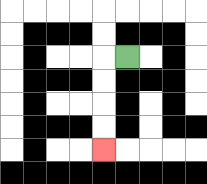{'start': '[5, 2]', 'end': '[4, 6]', 'path_directions': 'L,D,D,D,D', 'path_coordinates': '[[5, 2], [4, 2], [4, 3], [4, 4], [4, 5], [4, 6]]'}